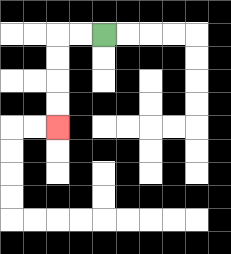{'start': '[4, 1]', 'end': '[2, 5]', 'path_directions': 'L,L,D,D,D,D', 'path_coordinates': '[[4, 1], [3, 1], [2, 1], [2, 2], [2, 3], [2, 4], [2, 5]]'}